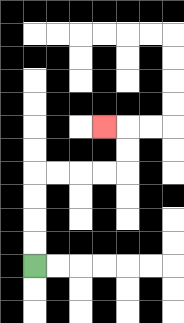{'start': '[1, 11]', 'end': '[4, 5]', 'path_directions': 'U,U,U,U,R,R,R,R,U,U,L', 'path_coordinates': '[[1, 11], [1, 10], [1, 9], [1, 8], [1, 7], [2, 7], [3, 7], [4, 7], [5, 7], [5, 6], [5, 5], [4, 5]]'}